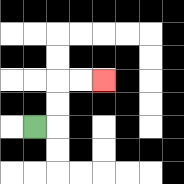{'start': '[1, 5]', 'end': '[4, 3]', 'path_directions': 'R,U,U,R,R', 'path_coordinates': '[[1, 5], [2, 5], [2, 4], [2, 3], [3, 3], [4, 3]]'}